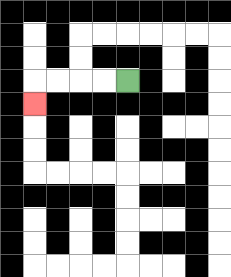{'start': '[5, 3]', 'end': '[1, 4]', 'path_directions': 'L,L,L,L,D', 'path_coordinates': '[[5, 3], [4, 3], [3, 3], [2, 3], [1, 3], [1, 4]]'}